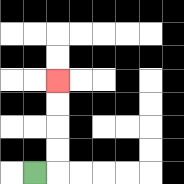{'start': '[1, 7]', 'end': '[2, 3]', 'path_directions': 'R,U,U,U,U', 'path_coordinates': '[[1, 7], [2, 7], [2, 6], [2, 5], [2, 4], [2, 3]]'}